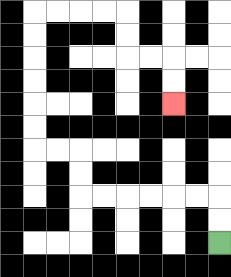{'start': '[9, 10]', 'end': '[7, 4]', 'path_directions': 'U,U,L,L,L,L,L,L,U,U,L,L,U,U,U,U,U,U,R,R,R,R,D,D,R,R,D,D', 'path_coordinates': '[[9, 10], [9, 9], [9, 8], [8, 8], [7, 8], [6, 8], [5, 8], [4, 8], [3, 8], [3, 7], [3, 6], [2, 6], [1, 6], [1, 5], [1, 4], [1, 3], [1, 2], [1, 1], [1, 0], [2, 0], [3, 0], [4, 0], [5, 0], [5, 1], [5, 2], [6, 2], [7, 2], [7, 3], [7, 4]]'}